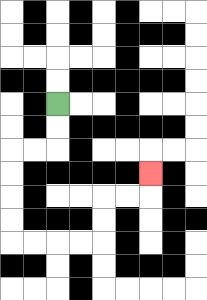{'start': '[2, 4]', 'end': '[6, 7]', 'path_directions': 'D,D,L,L,D,D,D,D,R,R,R,R,U,U,R,R,U', 'path_coordinates': '[[2, 4], [2, 5], [2, 6], [1, 6], [0, 6], [0, 7], [0, 8], [0, 9], [0, 10], [1, 10], [2, 10], [3, 10], [4, 10], [4, 9], [4, 8], [5, 8], [6, 8], [6, 7]]'}